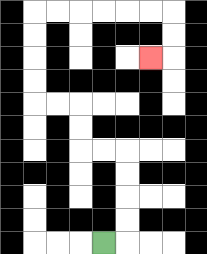{'start': '[4, 10]', 'end': '[6, 2]', 'path_directions': 'R,U,U,U,U,L,L,U,U,L,L,U,U,U,U,R,R,R,R,R,R,D,D,L', 'path_coordinates': '[[4, 10], [5, 10], [5, 9], [5, 8], [5, 7], [5, 6], [4, 6], [3, 6], [3, 5], [3, 4], [2, 4], [1, 4], [1, 3], [1, 2], [1, 1], [1, 0], [2, 0], [3, 0], [4, 0], [5, 0], [6, 0], [7, 0], [7, 1], [7, 2], [6, 2]]'}